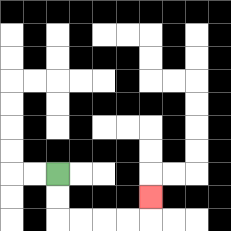{'start': '[2, 7]', 'end': '[6, 8]', 'path_directions': 'D,D,R,R,R,R,U', 'path_coordinates': '[[2, 7], [2, 8], [2, 9], [3, 9], [4, 9], [5, 9], [6, 9], [6, 8]]'}